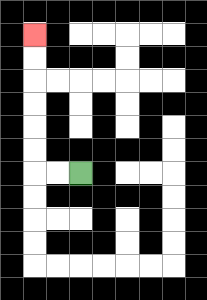{'start': '[3, 7]', 'end': '[1, 1]', 'path_directions': 'L,L,U,U,U,U,U,U', 'path_coordinates': '[[3, 7], [2, 7], [1, 7], [1, 6], [1, 5], [1, 4], [1, 3], [1, 2], [1, 1]]'}